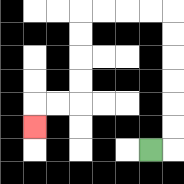{'start': '[6, 6]', 'end': '[1, 5]', 'path_directions': 'R,U,U,U,U,U,U,L,L,L,L,D,D,D,D,L,L,D', 'path_coordinates': '[[6, 6], [7, 6], [7, 5], [7, 4], [7, 3], [7, 2], [7, 1], [7, 0], [6, 0], [5, 0], [4, 0], [3, 0], [3, 1], [3, 2], [3, 3], [3, 4], [2, 4], [1, 4], [1, 5]]'}